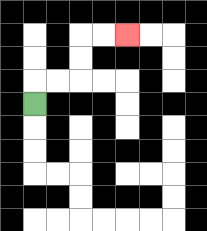{'start': '[1, 4]', 'end': '[5, 1]', 'path_directions': 'U,R,R,U,U,R,R', 'path_coordinates': '[[1, 4], [1, 3], [2, 3], [3, 3], [3, 2], [3, 1], [4, 1], [5, 1]]'}